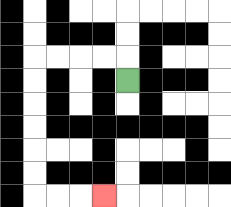{'start': '[5, 3]', 'end': '[4, 8]', 'path_directions': 'U,L,L,L,L,D,D,D,D,D,D,R,R,R', 'path_coordinates': '[[5, 3], [5, 2], [4, 2], [3, 2], [2, 2], [1, 2], [1, 3], [1, 4], [1, 5], [1, 6], [1, 7], [1, 8], [2, 8], [3, 8], [4, 8]]'}